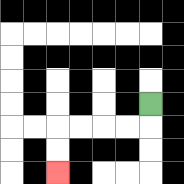{'start': '[6, 4]', 'end': '[2, 7]', 'path_directions': 'D,L,L,L,L,D,D', 'path_coordinates': '[[6, 4], [6, 5], [5, 5], [4, 5], [3, 5], [2, 5], [2, 6], [2, 7]]'}